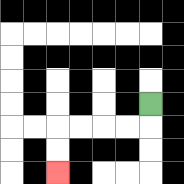{'start': '[6, 4]', 'end': '[2, 7]', 'path_directions': 'D,L,L,L,L,D,D', 'path_coordinates': '[[6, 4], [6, 5], [5, 5], [4, 5], [3, 5], [2, 5], [2, 6], [2, 7]]'}